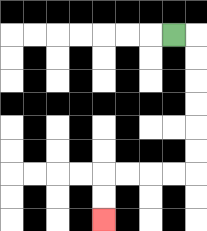{'start': '[7, 1]', 'end': '[4, 9]', 'path_directions': 'R,D,D,D,D,D,D,L,L,L,L,D,D', 'path_coordinates': '[[7, 1], [8, 1], [8, 2], [8, 3], [8, 4], [8, 5], [8, 6], [8, 7], [7, 7], [6, 7], [5, 7], [4, 7], [4, 8], [4, 9]]'}